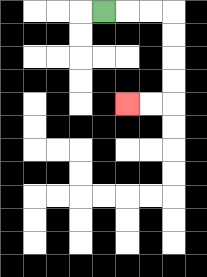{'start': '[4, 0]', 'end': '[5, 4]', 'path_directions': 'R,R,R,D,D,D,D,L,L', 'path_coordinates': '[[4, 0], [5, 0], [6, 0], [7, 0], [7, 1], [7, 2], [7, 3], [7, 4], [6, 4], [5, 4]]'}